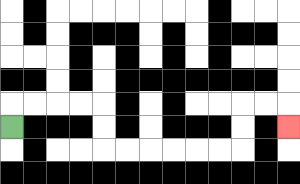{'start': '[0, 5]', 'end': '[12, 5]', 'path_directions': 'U,R,R,R,R,D,D,R,R,R,R,R,R,U,U,R,R,D', 'path_coordinates': '[[0, 5], [0, 4], [1, 4], [2, 4], [3, 4], [4, 4], [4, 5], [4, 6], [5, 6], [6, 6], [7, 6], [8, 6], [9, 6], [10, 6], [10, 5], [10, 4], [11, 4], [12, 4], [12, 5]]'}